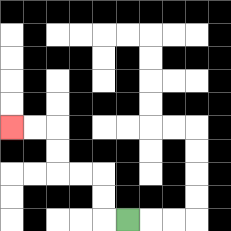{'start': '[5, 9]', 'end': '[0, 5]', 'path_directions': 'L,U,U,L,L,U,U,L,L', 'path_coordinates': '[[5, 9], [4, 9], [4, 8], [4, 7], [3, 7], [2, 7], [2, 6], [2, 5], [1, 5], [0, 5]]'}